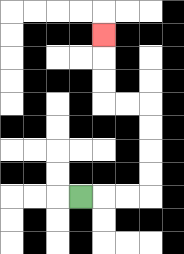{'start': '[3, 8]', 'end': '[4, 1]', 'path_directions': 'R,R,R,U,U,U,U,L,L,U,U,U', 'path_coordinates': '[[3, 8], [4, 8], [5, 8], [6, 8], [6, 7], [6, 6], [6, 5], [6, 4], [5, 4], [4, 4], [4, 3], [4, 2], [4, 1]]'}